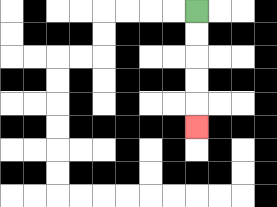{'start': '[8, 0]', 'end': '[8, 5]', 'path_directions': 'D,D,D,D,D', 'path_coordinates': '[[8, 0], [8, 1], [8, 2], [8, 3], [8, 4], [8, 5]]'}